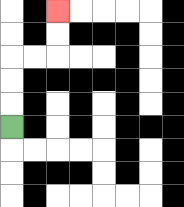{'start': '[0, 5]', 'end': '[2, 0]', 'path_directions': 'U,U,U,R,R,U,U', 'path_coordinates': '[[0, 5], [0, 4], [0, 3], [0, 2], [1, 2], [2, 2], [2, 1], [2, 0]]'}